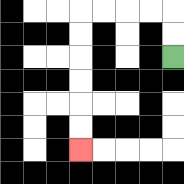{'start': '[7, 2]', 'end': '[3, 6]', 'path_directions': 'U,U,L,L,L,L,D,D,D,D,D,D', 'path_coordinates': '[[7, 2], [7, 1], [7, 0], [6, 0], [5, 0], [4, 0], [3, 0], [3, 1], [3, 2], [3, 3], [3, 4], [3, 5], [3, 6]]'}